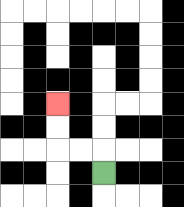{'start': '[4, 7]', 'end': '[2, 4]', 'path_directions': 'U,L,L,U,U', 'path_coordinates': '[[4, 7], [4, 6], [3, 6], [2, 6], [2, 5], [2, 4]]'}